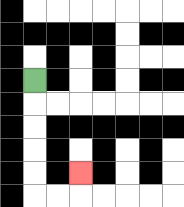{'start': '[1, 3]', 'end': '[3, 7]', 'path_directions': 'D,D,D,D,D,R,R,U', 'path_coordinates': '[[1, 3], [1, 4], [1, 5], [1, 6], [1, 7], [1, 8], [2, 8], [3, 8], [3, 7]]'}